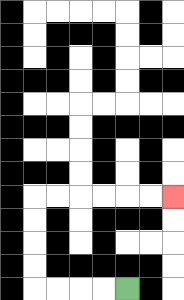{'start': '[5, 12]', 'end': '[7, 8]', 'path_directions': 'L,L,L,L,U,U,U,U,R,R,R,R,R,R', 'path_coordinates': '[[5, 12], [4, 12], [3, 12], [2, 12], [1, 12], [1, 11], [1, 10], [1, 9], [1, 8], [2, 8], [3, 8], [4, 8], [5, 8], [6, 8], [7, 8]]'}